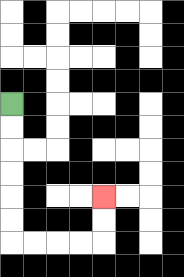{'start': '[0, 4]', 'end': '[4, 8]', 'path_directions': 'D,D,D,D,D,D,R,R,R,R,U,U', 'path_coordinates': '[[0, 4], [0, 5], [0, 6], [0, 7], [0, 8], [0, 9], [0, 10], [1, 10], [2, 10], [3, 10], [4, 10], [4, 9], [4, 8]]'}